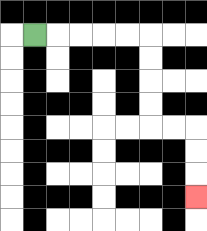{'start': '[1, 1]', 'end': '[8, 8]', 'path_directions': 'R,R,R,R,R,D,D,D,D,R,R,D,D,D', 'path_coordinates': '[[1, 1], [2, 1], [3, 1], [4, 1], [5, 1], [6, 1], [6, 2], [6, 3], [6, 4], [6, 5], [7, 5], [8, 5], [8, 6], [8, 7], [8, 8]]'}